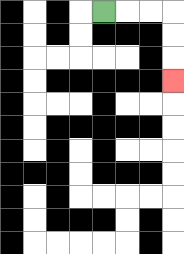{'start': '[4, 0]', 'end': '[7, 3]', 'path_directions': 'R,R,R,D,D,D', 'path_coordinates': '[[4, 0], [5, 0], [6, 0], [7, 0], [7, 1], [7, 2], [7, 3]]'}